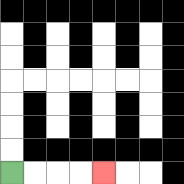{'start': '[0, 7]', 'end': '[4, 7]', 'path_directions': 'R,R,R,R', 'path_coordinates': '[[0, 7], [1, 7], [2, 7], [3, 7], [4, 7]]'}